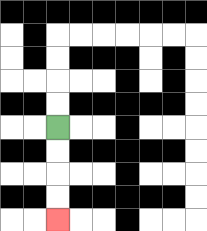{'start': '[2, 5]', 'end': '[2, 9]', 'path_directions': 'D,D,D,D', 'path_coordinates': '[[2, 5], [2, 6], [2, 7], [2, 8], [2, 9]]'}